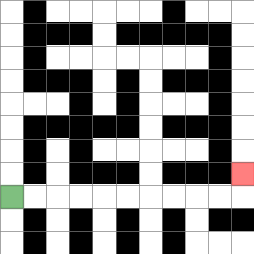{'start': '[0, 8]', 'end': '[10, 7]', 'path_directions': 'R,R,R,R,R,R,R,R,R,R,U', 'path_coordinates': '[[0, 8], [1, 8], [2, 8], [3, 8], [4, 8], [5, 8], [6, 8], [7, 8], [8, 8], [9, 8], [10, 8], [10, 7]]'}